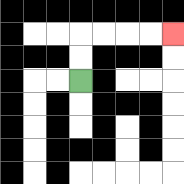{'start': '[3, 3]', 'end': '[7, 1]', 'path_directions': 'U,U,R,R,R,R', 'path_coordinates': '[[3, 3], [3, 2], [3, 1], [4, 1], [5, 1], [6, 1], [7, 1]]'}